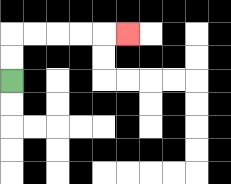{'start': '[0, 3]', 'end': '[5, 1]', 'path_directions': 'U,U,R,R,R,R,R', 'path_coordinates': '[[0, 3], [0, 2], [0, 1], [1, 1], [2, 1], [3, 1], [4, 1], [5, 1]]'}